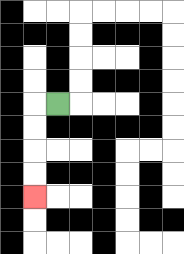{'start': '[2, 4]', 'end': '[1, 8]', 'path_directions': 'L,D,D,D,D', 'path_coordinates': '[[2, 4], [1, 4], [1, 5], [1, 6], [1, 7], [1, 8]]'}